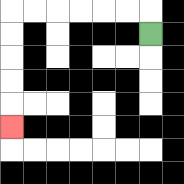{'start': '[6, 1]', 'end': '[0, 5]', 'path_directions': 'U,L,L,L,L,L,L,D,D,D,D,D', 'path_coordinates': '[[6, 1], [6, 0], [5, 0], [4, 0], [3, 0], [2, 0], [1, 0], [0, 0], [0, 1], [0, 2], [0, 3], [0, 4], [0, 5]]'}